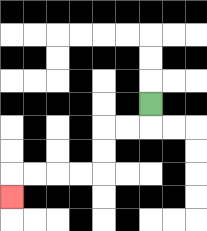{'start': '[6, 4]', 'end': '[0, 8]', 'path_directions': 'D,L,L,D,D,L,L,L,L,D', 'path_coordinates': '[[6, 4], [6, 5], [5, 5], [4, 5], [4, 6], [4, 7], [3, 7], [2, 7], [1, 7], [0, 7], [0, 8]]'}